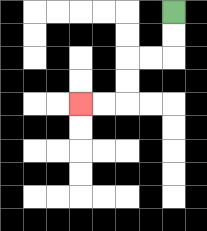{'start': '[7, 0]', 'end': '[3, 4]', 'path_directions': 'D,D,L,L,D,D,L,L', 'path_coordinates': '[[7, 0], [7, 1], [7, 2], [6, 2], [5, 2], [5, 3], [5, 4], [4, 4], [3, 4]]'}